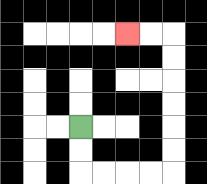{'start': '[3, 5]', 'end': '[5, 1]', 'path_directions': 'D,D,R,R,R,R,U,U,U,U,U,U,L,L', 'path_coordinates': '[[3, 5], [3, 6], [3, 7], [4, 7], [5, 7], [6, 7], [7, 7], [7, 6], [7, 5], [7, 4], [7, 3], [7, 2], [7, 1], [6, 1], [5, 1]]'}